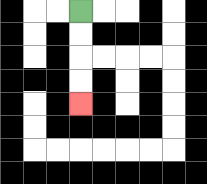{'start': '[3, 0]', 'end': '[3, 4]', 'path_directions': 'D,D,D,D', 'path_coordinates': '[[3, 0], [3, 1], [3, 2], [3, 3], [3, 4]]'}